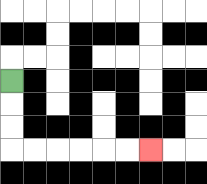{'start': '[0, 3]', 'end': '[6, 6]', 'path_directions': 'D,D,D,R,R,R,R,R,R', 'path_coordinates': '[[0, 3], [0, 4], [0, 5], [0, 6], [1, 6], [2, 6], [3, 6], [4, 6], [5, 6], [6, 6]]'}